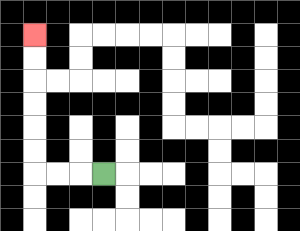{'start': '[4, 7]', 'end': '[1, 1]', 'path_directions': 'L,L,L,U,U,U,U,U,U', 'path_coordinates': '[[4, 7], [3, 7], [2, 7], [1, 7], [1, 6], [1, 5], [1, 4], [1, 3], [1, 2], [1, 1]]'}